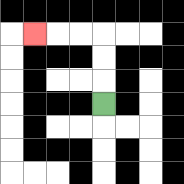{'start': '[4, 4]', 'end': '[1, 1]', 'path_directions': 'U,U,U,L,L,L', 'path_coordinates': '[[4, 4], [4, 3], [4, 2], [4, 1], [3, 1], [2, 1], [1, 1]]'}